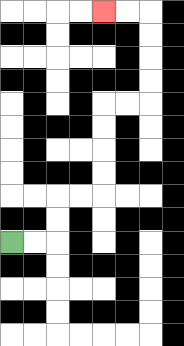{'start': '[0, 10]', 'end': '[4, 0]', 'path_directions': 'R,R,U,U,R,R,U,U,U,U,R,R,U,U,U,U,L,L', 'path_coordinates': '[[0, 10], [1, 10], [2, 10], [2, 9], [2, 8], [3, 8], [4, 8], [4, 7], [4, 6], [4, 5], [4, 4], [5, 4], [6, 4], [6, 3], [6, 2], [6, 1], [6, 0], [5, 0], [4, 0]]'}